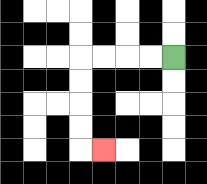{'start': '[7, 2]', 'end': '[4, 6]', 'path_directions': 'L,L,L,L,D,D,D,D,R', 'path_coordinates': '[[7, 2], [6, 2], [5, 2], [4, 2], [3, 2], [3, 3], [3, 4], [3, 5], [3, 6], [4, 6]]'}